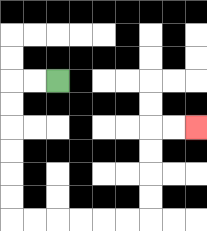{'start': '[2, 3]', 'end': '[8, 5]', 'path_directions': 'L,L,D,D,D,D,D,D,R,R,R,R,R,R,U,U,U,U,R,R', 'path_coordinates': '[[2, 3], [1, 3], [0, 3], [0, 4], [0, 5], [0, 6], [0, 7], [0, 8], [0, 9], [1, 9], [2, 9], [3, 9], [4, 9], [5, 9], [6, 9], [6, 8], [6, 7], [6, 6], [6, 5], [7, 5], [8, 5]]'}